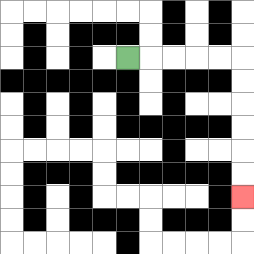{'start': '[5, 2]', 'end': '[10, 8]', 'path_directions': 'R,R,R,R,R,D,D,D,D,D,D', 'path_coordinates': '[[5, 2], [6, 2], [7, 2], [8, 2], [9, 2], [10, 2], [10, 3], [10, 4], [10, 5], [10, 6], [10, 7], [10, 8]]'}